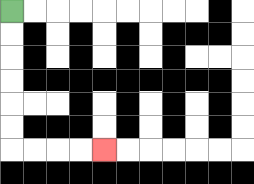{'start': '[0, 0]', 'end': '[4, 6]', 'path_directions': 'D,D,D,D,D,D,R,R,R,R', 'path_coordinates': '[[0, 0], [0, 1], [0, 2], [0, 3], [0, 4], [0, 5], [0, 6], [1, 6], [2, 6], [3, 6], [4, 6]]'}